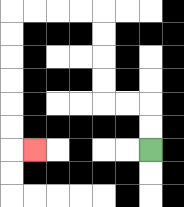{'start': '[6, 6]', 'end': '[1, 6]', 'path_directions': 'U,U,L,L,U,U,U,U,L,L,L,L,D,D,D,D,D,D,R', 'path_coordinates': '[[6, 6], [6, 5], [6, 4], [5, 4], [4, 4], [4, 3], [4, 2], [4, 1], [4, 0], [3, 0], [2, 0], [1, 0], [0, 0], [0, 1], [0, 2], [0, 3], [0, 4], [0, 5], [0, 6], [1, 6]]'}